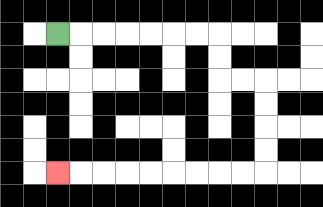{'start': '[2, 1]', 'end': '[2, 7]', 'path_directions': 'R,R,R,R,R,R,R,D,D,R,R,D,D,D,D,L,L,L,L,L,L,L,L,L', 'path_coordinates': '[[2, 1], [3, 1], [4, 1], [5, 1], [6, 1], [7, 1], [8, 1], [9, 1], [9, 2], [9, 3], [10, 3], [11, 3], [11, 4], [11, 5], [11, 6], [11, 7], [10, 7], [9, 7], [8, 7], [7, 7], [6, 7], [5, 7], [4, 7], [3, 7], [2, 7]]'}